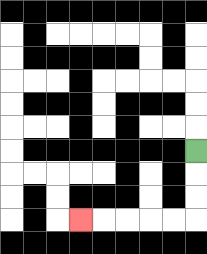{'start': '[8, 6]', 'end': '[3, 9]', 'path_directions': 'D,D,D,L,L,L,L,L', 'path_coordinates': '[[8, 6], [8, 7], [8, 8], [8, 9], [7, 9], [6, 9], [5, 9], [4, 9], [3, 9]]'}